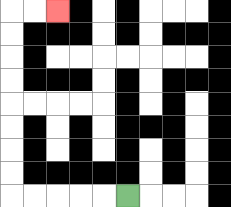{'start': '[5, 8]', 'end': '[2, 0]', 'path_directions': 'L,L,L,L,L,U,U,U,U,U,U,U,U,R,R', 'path_coordinates': '[[5, 8], [4, 8], [3, 8], [2, 8], [1, 8], [0, 8], [0, 7], [0, 6], [0, 5], [0, 4], [0, 3], [0, 2], [0, 1], [0, 0], [1, 0], [2, 0]]'}